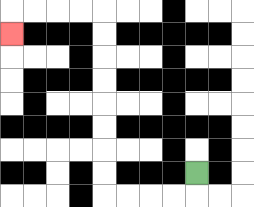{'start': '[8, 7]', 'end': '[0, 1]', 'path_directions': 'D,L,L,L,L,U,U,U,U,U,U,U,U,L,L,L,L,D', 'path_coordinates': '[[8, 7], [8, 8], [7, 8], [6, 8], [5, 8], [4, 8], [4, 7], [4, 6], [4, 5], [4, 4], [4, 3], [4, 2], [4, 1], [4, 0], [3, 0], [2, 0], [1, 0], [0, 0], [0, 1]]'}